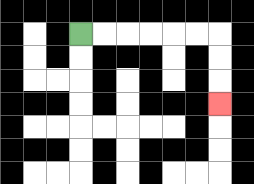{'start': '[3, 1]', 'end': '[9, 4]', 'path_directions': 'R,R,R,R,R,R,D,D,D', 'path_coordinates': '[[3, 1], [4, 1], [5, 1], [6, 1], [7, 1], [8, 1], [9, 1], [9, 2], [9, 3], [9, 4]]'}